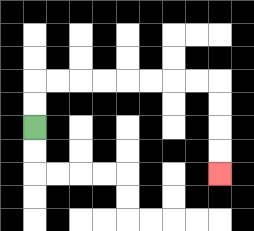{'start': '[1, 5]', 'end': '[9, 7]', 'path_directions': 'U,U,R,R,R,R,R,R,R,R,D,D,D,D', 'path_coordinates': '[[1, 5], [1, 4], [1, 3], [2, 3], [3, 3], [4, 3], [5, 3], [6, 3], [7, 3], [8, 3], [9, 3], [9, 4], [9, 5], [9, 6], [9, 7]]'}